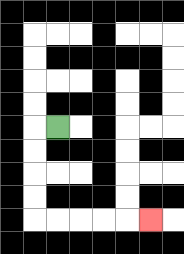{'start': '[2, 5]', 'end': '[6, 9]', 'path_directions': 'L,D,D,D,D,R,R,R,R,R', 'path_coordinates': '[[2, 5], [1, 5], [1, 6], [1, 7], [1, 8], [1, 9], [2, 9], [3, 9], [4, 9], [5, 9], [6, 9]]'}